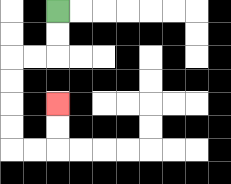{'start': '[2, 0]', 'end': '[2, 4]', 'path_directions': 'D,D,L,L,D,D,D,D,R,R,U,U', 'path_coordinates': '[[2, 0], [2, 1], [2, 2], [1, 2], [0, 2], [0, 3], [0, 4], [0, 5], [0, 6], [1, 6], [2, 6], [2, 5], [2, 4]]'}